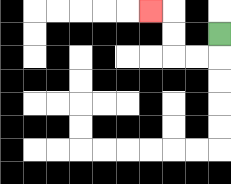{'start': '[9, 1]', 'end': '[6, 0]', 'path_directions': 'D,L,L,U,U,L', 'path_coordinates': '[[9, 1], [9, 2], [8, 2], [7, 2], [7, 1], [7, 0], [6, 0]]'}